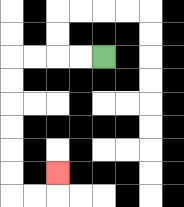{'start': '[4, 2]', 'end': '[2, 7]', 'path_directions': 'L,L,L,L,D,D,D,D,D,D,R,R,U', 'path_coordinates': '[[4, 2], [3, 2], [2, 2], [1, 2], [0, 2], [0, 3], [0, 4], [0, 5], [0, 6], [0, 7], [0, 8], [1, 8], [2, 8], [2, 7]]'}